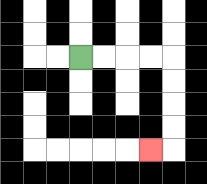{'start': '[3, 2]', 'end': '[6, 6]', 'path_directions': 'R,R,R,R,D,D,D,D,L', 'path_coordinates': '[[3, 2], [4, 2], [5, 2], [6, 2], [7, 2], [7, 3], [7, 4], [7, 5], [7, 6], [6, 6]]'}